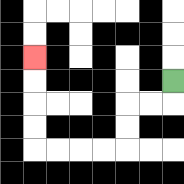{'start': '[7, 3]', 'end': '[1, 2]', 'path_directions': 'D,L,L,D,D,L,L,L,L,U,U,U,U', 'path_coordinates': '[[7, 3], [7, 4], [6, 4], [5, 4], [5, 5], [5, 6], [4, 6], [3, 6], [2, 6], [1, 6], [1, 5], [1, 4], [1, 3], [1, 2]]'}